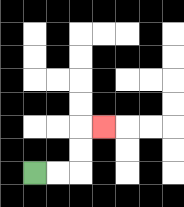{'start': '[1, 7]', 'end': '[4, 5]', 'path_directions': 'R,R,U,U,R', 'path_coordinates': '[[1, 7], [2, 7], [3, 7], [3, 6], [3, 5], [4, 5]]'}